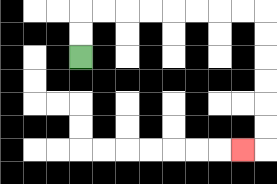{'start': '[3, 2]', 'end': '[10, 6]', 'path_directions': 'U,U,R,R,R,R,R,R,R,R,D,D,D,D,D,D,L', 'path_coordinates': '[[3, 2], [3, 1], [3, 0], [4, 0], [5, 0], [6, 0], [7, 0], [8, 0], [9, 0], [10, 0], [11, 0], [11, 1], [11, 2], [11, 3], [11, 4], [11, 5], [11, 6], [10, 6]]'}